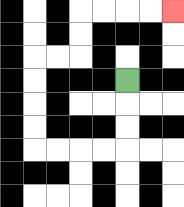{'start': '[5, 3]', 'end': '[7, 0]', 'path_directions': 'D,D,D,L,L,L,L,U,U,U,U,R,R,U,U,R,R,R,R', 'path_coordinates': '[[5, 3], [5, 4], [5, 5], [5, 6], [4, 6], [3, 6], [2, 6], [1, 6], [1, 5], [1, 4], [1, 3], [1, 2], [2, 2], [3, 2], [3, 1], [3, 0], [4, 0], [5, 0], [6, 0], [7, 0]]'}